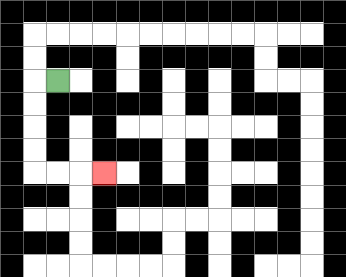{'start': '[2, 3]', 'end': '[4, 7]', 'path_directions': 'L,D,D,D,D,R,R,R', 'path_coordinates': '[[2, 3], [1, 3], [1, 4], [1, 5], [1, 6], [1, 7], [2, 7], [3, 7], [4, 7]]'}